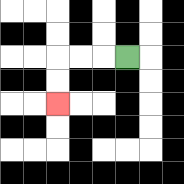{'start': '[5, 2]', 'end': '[2, 4]', 'path_directions': 'L,L,L,D,D', 'path_coordinates': '[[5, 2], [4, 2], [3, 2], [2, 2], [2, 3], [2, 4]]'}